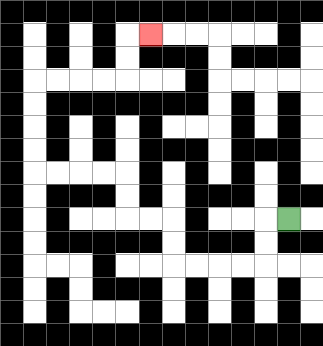{'start': '[12, 9]', 'end': '[6, 1]', 'path_directions': 'L,D,D,L,L,L,L,U,U,L,L,U,U,L,L,L,L,U,U,U,U,R,R,R,R,U,U,R', 'path_coordinates': '[[12, 9], [11, 9], [11, 10], [11, 11], [10, 11], [9, 11], [8, 11], [7, 11], [7, 10], [7, 9], [6, 9], [5, 9], [5, 8], [5, 7], [4, 7], [3, 7], [2, 7], [1, 7], [1, 6], [1, 5], [1, 4], [1, 3], [2, 3], [3, 3], [4, 3], [5, 3], [5, 2], [5, 1], [6, 1]]'}